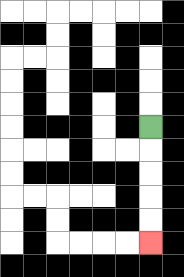{'start': '[6, 5]', 'end': '[6, 10]', 'path_directions': 'D,D,D,D,D', 'path_coordinates': '[[6, 5], [6, 6], [6, 7], [6, 8], [6, 9], [6, 10]]'}